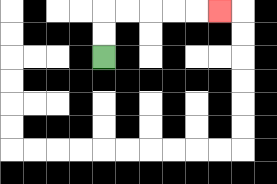{'start': '[4, 2]', 'end': '[9, 0]', 'path_directions': 'U,U,R,R,R,R,R', 'path_coordinates': '[[4, 2], [4, 1], [4, 0], [5, 0], [6, 0], [7, 0], [8, 0], [9, 0]]'}